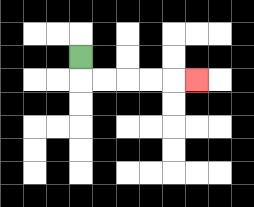{'start': '[3, 2]', 'end': '[8, 3]', 'path_directions': 'D,R,R,R,R,R', 'path_coordinates': '[[3, 2], [3, 3], [4, 3], [5, 3], [6, 3], [7, 3], [8, 3]]'}